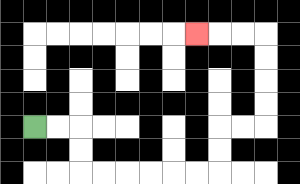{'start': '[1, 5]', 'end': '[8, 1]', 'path_directions': 'R,R,D,D,R,R,R,R,R,R,U,U,R,R,U,U,U,U,L,L,L', 'path_coordinates': '[[1, 5], [2, 5], [3, 5], [3, 6], [3, 7], [4, 7], [5, 7], [6, 7], [7, 7], [8, 7], [9, 7], [9, 6], [9, 5], [10, 5], [11, 5], [11, 4], [11, 3], [11, 2], [11, 1], [10, 1], [9, 1], [8, 1]]'}